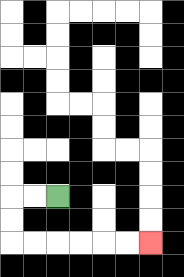{'start': '[2, 8]', 'end': '[6, 10]', 'path_directions': 'L,L,D,D,R,R,R,R,R,R', 'path_coordinates': '[[2, 8], [1, 8], [0, 8], [0, 9], [0, 10], [1, 10], [2, 10], [3, 10], [4, 10], [5, 10], [6, 10]]'}